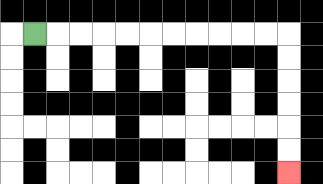{'start': '[1, 1]', 'end': '[12, 7]', 'path_directions': 'R,R,R,R,R,R,R,R,R,R,R,D,D,D,D,D,D', 'path_coordinates': '[[1, 1], [2, 1], [3, 1], [4, 1], [5, 1], [6, 1], [7, 1], [8, 1], [9, 1], [10, 1], [11, 1], [12, 1], [12, 2], [12, 3], [12, 4], [12, 5], [12, 6], [12, 7]]'}